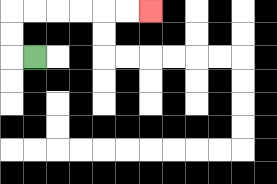{'start': '[1, 2]', 'end': '[6, 0]', 'path_directions': 'L,U,U,R,R,R,R,R,R', 'path_coordinates': '[[1, 2], [0, 2], [0, 1], [0, 0], [1, 0], [2, 0], [3, 0], [4, 0], [5, 0], [6, 0]]'}